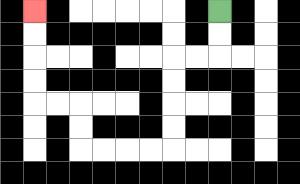{'start': '[9, 0]', 'end': '[1, 0]', 'path_directions': 'D,D,L,L,D,D,D,D,L,L,L,L,U,U,L,L,U,U,U,U', 'path_coordinates': '[[9, 0], [9, 1], [9, 2], [8, 2], [7, 2], [7, 3], [7, 4], [7, 5], [7, 6], [6, 6], [5, 6], [4, 6], [3, 6], [3, 5], [3, 4], [2, 4], [1, 4], [1, 3], [1, 2], [1, 1], [1, 0]]'}